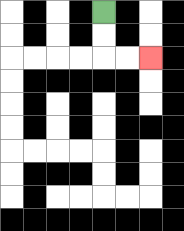{'start': '[4, 0]', 'end': '[6, 2]', 'path_directions': 'D,D,R,R', 'path_coordinates': '[[4, 0], [4, 1], [4, 2], [5, 2], [6, 2]]'}